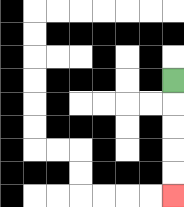{'start': '[7, 3]', 'end': '[7, 8]', 'path_directions': 'D,D,D,D,D', 'path_coordinates': '[[7, 3], [7, 4], [7, 5], [7, 6], [7, 7], [7, 8]]'}